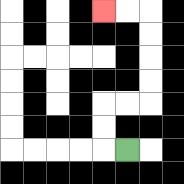{'start': '[5, 6]', 'end': '[4, 0]', 'path_directions': 'L,U,U,R,R,U,U,U,U,L,L', 'path_coordinates': '[[5, 6], [4, 6], [4, 5], [4, 4], [5, 4], [6, 4], [6, 3], [6, 2], [6, 1], [6, 0], [5, 0], [4, 0]]'}